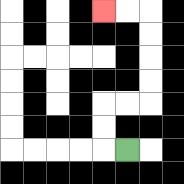{'start': '[5, 6]', 'end': '[4, 0]', 'path_directions': 'L,U,U,R,R,U,U,U,U,L,L', 'path_coordinates': '[[5, 6], [4, 6], [4, 5], [4, 4], [5, 4], [6, 4], [6, 3], [6, 2], [6, 1], [6, 0], [5, 0], [4, 0]]'}